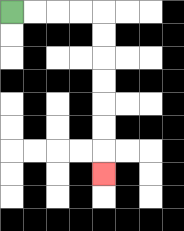{'start': '[0, 0]', 'end': '[4, 7]', 'path_directions': 'R,R,R,R,D,D,D,D,D,D,D', 'path_coordinates': '[[0, 0], [1, 0], [2, 0], [3, 0], [4, 0], [4, 1], [4, 2], [4, 3], [4, 4], [4, 5], [4, 6], [4, 7]]'}